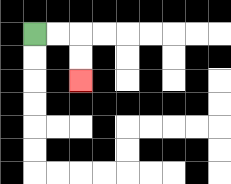{'start': '[1, 1]', 'end': '[3, 3]', 'path_directions': 'R,R,D,D', 'path_coordinates': '[[1, 1], [2, 1], [3, 1], [3, 2], [3, 3]]'}